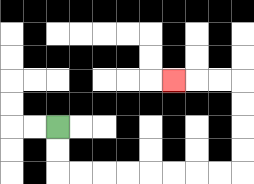{'start': '[2, 5]', 'end': '[7, 3]', 'path_directions': 'D,D,R,R,R,R,R,R,R,R,U,U,U,U,L,L,L', 'path_coordinates': '[[2, 5], [2, 6], [2, 7], [3, 7], [4, 7], [5, 7], [6, 7], [7, 7], [8, 7], [9, 7], [10, 7], [10, 6], [10, 5], [10, 4], [10, 3], [9, 3], [8, 3], [7, 3]]'}